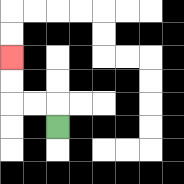{'start': '[2, 5]', 'end': '[0, 2]', 'path_directions': 'U,L,L,U,U', 'path_coordinates': '[[2, 5], [2, 4], [1, 4], [0, 4], [0, 3], [0, 2]]'}